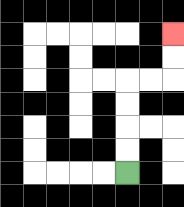{'start': '[5, 7]', 'end': '[7, 1]', 'path_directions': 'U,U,U,U,R,R,U,U', 'path_coordinates': '[[5, 7], [5, 6], [5, 5], [5, 4], [5, 3], [6, 3], [7, 3], [7, 2], [7, 1]]'}